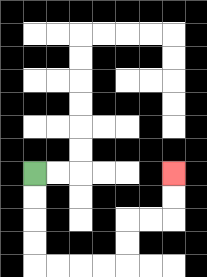{'start': '[1, 7]', 'end': '[7, 7]', 'path_directions': 'D,D,D,D,R,R,R,R,U,U,R,R,U,U', 'path_coordinates': '[[1, 7], [1, 8], [1, 9], [1, 10], [1, 11], [2, 11], [3, 11], [4, 11], [5, 11], [5, 10], [5, 9], [6, 9], [7, 9], [7, 8], [7, 7]]'}